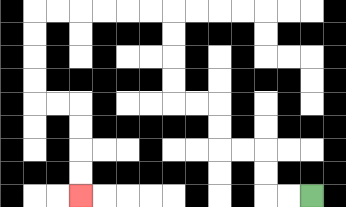{'start': '[13, 8]', 'end': '[3, 8]', 'path_directions': 'L,L,U,U,L,L,U,U,L,L,U,U,U,U,L,L,L,L,L,L,D,D,D,D,R,R,D,D,D,D', 'path_coordinates': '[[13, 8], [12, 8], [11, 8], [11, 7], [11, 6], [10, 6], [9, 6], [9, 5], [9, 4], [8, 4], [7, 4], [7, 3], [7, 2], [7, 1], [7, 0], [6, 0], [5, 0], [4, 0], [3, 0], [2, 0], [1, 0], [1, 1], [1, 2], [1, 3], [1, 4], [2, 4], [3, 4], [3, 5], [3, 6], [3, 7], [3, 8]]'}